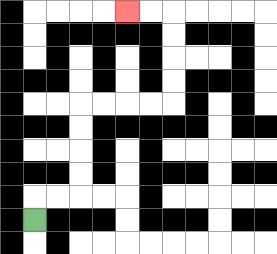{'start': '[1, 9]', 'end': '[5, 0]', 'path_directions': 'U,R,R,U,U,U,U,R,R,R,R,U,U,U,U,L,L', 'path_coordinates': '[[1, 9], [1, 8], [2, 8], [3, 8], [3, 7], [3, 6], [3, 5], [3, 4], [4, 4], [5, 4], [6, 4], [7, 4], [7, 3], [7, 2], [7, 1], [7, 0], [6, 0], [5, 0]]'}